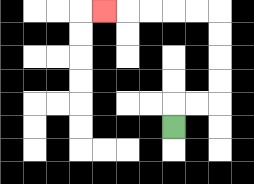{'start': '[7, 5]', 'end': '[4, 0]', 'path_directions': 'U,R,R,U,U,U,U,L,L,L,L,L', 'path_coordinates': '[[7, 5], [7, 4], [8, 4], [9, 4], [9, 3], [9, 2], [9, 1], [9, 0], [8, 0], [7, 0], [6, 0], [5, 0], [4, 0]]'}